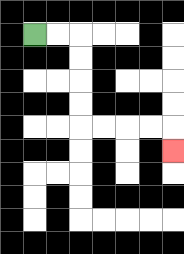{'start': '[1, 1]', 'end': '[7, 6]', 'path_directions': 'R,R,D,D,D,D,R,R,R,R,D', 'path_coordinates': '[[1, 1], [2, 1], [3, 1], [3, 2], [3, 3], [3, 4], [3, 5], [4, 5], [5, 5], [6, 5], [7, 5], [7, 6]]'}